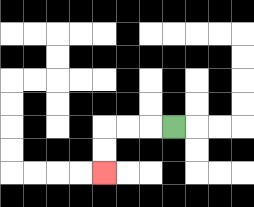{'start': '[7, 5]', 'end': '[4, 7]', 'path_directions': 'L,L,L,D,D', 'path_coordinates': '[[7, 5], [6, 5], [5, 5], [4, 5], [4, 6], [4, 7]]'}